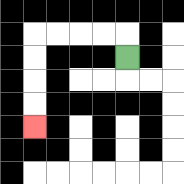{'start': '[5, 2]', 'end': '[1, 5]', 'path_directions': 'U,L,L,L,L,D,D,D,D', 'path_coordinates': '[[5, 2], [5, 1], [4, 1], [3, 1], [2, 1], [1, 1], [1, 2], [1, 3], [1, 4], [1, 5]]'}